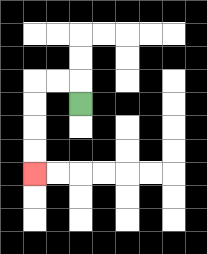{'start': '[3, 4]', 'end': '[1, 7]', 'path_directions': 'U,L,L,D,D,D,D', 'path_coordinates': '[[3, 4], [3, 3], [2, 3], [1, 3], [1, 4], [1, 5], [1, 6], [1, 7]]'}